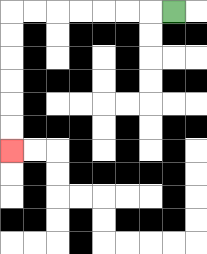{'start': '[7, 0]', 'end': '[0, 6]', 'path_directions': 'L,L,L,L,L,L,L,D,D,D,D,D,D', 'path_coordinates': '[[7, 0], [6, 0], [5, 0], [4, 0], [3, 0], [2, 0], [1, 0], [0, 0], [0, 1], [0, 2], [0, 3], [0, 4], [0, 5], [0, 6]]'}